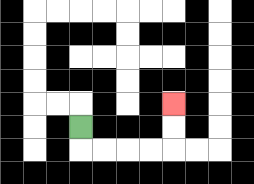{'start': '[3, 5]', 'end': '[7, 4]', 'path_directions': 'D,R,R,R,R,U,U', 'path_coordinates': '[[3, 5], [3, 6], [4, 6], [5, 6], [6, 6], [7, 6], [7, 5], [7, 4]]'}